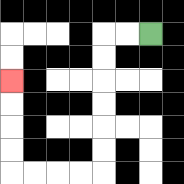{'start': '[6, 1]', 'end': '[0, 3]', 'path_directions': 'L,L,D,D,D,D,D,D,L,L,L,L,U,U,U,U', 'path_coordinates': '[[6, 1], [5, 1], [4, 1], [4, 2], [4, 3], [4, 4], [4, 5], [4, 6], [4, 7], [3, 7], [2, 7], [1, 7], [0, 7], [0, 6], [0, 5], [0, 4], [0, 3]]'}